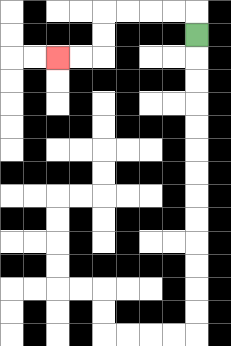{'start': '[8, 1]', 'end': '[2, 2]', 'path_directions': 'U,L,L,L,L,D,D,L,L', 'path_coordinates': '[[8, 1], [8, 0], [7, 0], [6, 0], [5, 0], [4, 0], [4, 1], [4, 2], [3, 2], [2, 2]]'}